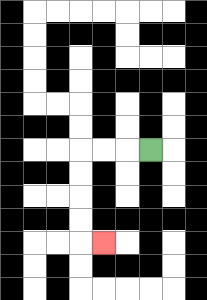{'start': '[6, 6]', 'end': '[4, 10]', 'path_directions': 'L,L,L,D,D,D,D,R', 'path_coordinates': '[[6, 6], [5, 6], [4, 6], [3, 6], [3, 7], [3, 8], [3, 9], [3, 10], [4, 10]]'}